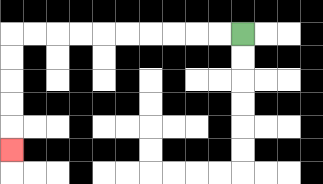{'start': '[10, 1]', 'end': '[0, 6]', 'path_directions': 'L,L,L,L,L,L,L,L,L,L,D,D,D,D,D', 'path_coordinates': '[[10, 1], [9, 1], [8, 1], [7, 1], [6, 1], [5, 1], [4, 1], [3, 1], [2, 1], [1, 1], [0, 1], [0, 2], [0, 3], [0, 4], [0, 5], [0, 6]]'}